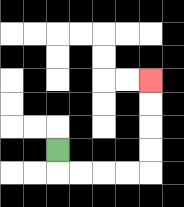{'start': '[2, 6]', 'end': '[6, 3]', 'path_directions': 'D,R,R,R,R,U,U,U,U', 'path_coordinates': '[[2, 6], [2, 7], [3, 7], [4, 7], [5, 7], [6, 7], [6, 6], [6, 5], [6, 4], [6, 3]]'}